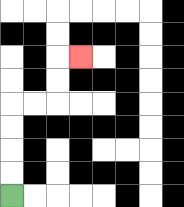{'start': '[0, 8]', 'end': '[3, 2]', 'path_directions': 'U,U,U,U,R,R,U,U,R', 'path_coordinates': '[[0, 8], [0, 7], [0, 6], [0, 5], [0, 4], [1, 4], [2, 4], [2, 3], [2, 2], [3, 2]]'}